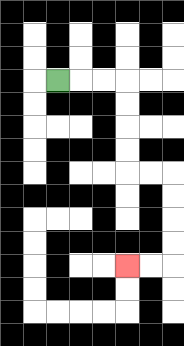{'start': '[2, 3]', 'end': '[5, 11]', 'path_directions': 'R,R,R,D,D,D,D,R,R,D,D,D,D,L,L', 'path_coordinates': '[[2, 3], [3, 3], [4, 3], [5, 3], [5, 4], [5, 5], [5, 6], [5, 7], [6, 7], [7, 7], [7, 8], [7, 9], [7, 10], [7, 11], [6, 11], [5, 11]]'}